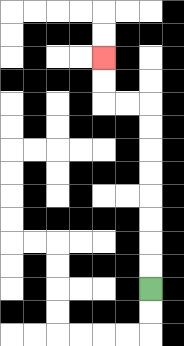{'start': '[6, 12]', 'end': '[4, 2]', 'path_directions': 'U,U,U,U,U,U,U,U,L,L,U,U', 'path_coordinates': '[[6, 12], [6, 11], [6, 10], [6, 9], [6, 8], [6, 7], [6, 6], [6, 5], [6, 4], [5, 4], [4, 4], [4, 3], [4, 2]]'}